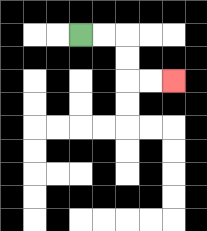{'start': '[3, 1]', 'end': '[7, 3]', 'path_directions': 'R,R,D,D,R,R', 'path_coordinates': '[[3, 1], [4, 1], [5, 1], [5, 2], [5, 3], [6, 3], [7, 3]]'}